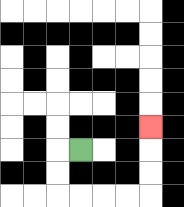{'start': '[3, 6]', 'end': '[6, 5]', 'path_directions': 'L,D,D,R,R,R,R,U,U,U', 'path_coordinates': '[[3, 6], [2, 6], [2, 7], [2, 8], [3, 8], [4, 8], [5, 8], [6, 8], [6, 7], [6, 6], [6, 5]]'}